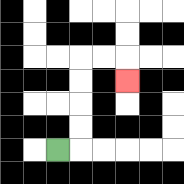{'start': '[2, 6]', 'end': '[5, 3]', 'path_directions': 'R,U,U,U,U,R,R,D', 'path_coordinates': '[[2, 6], [3, 6], [3, 5], [3, 4], [3, 3], [3, 2], [4, 2], [5, 2], [5, 3]]'}